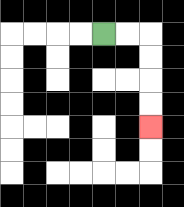{'start': '[4, 1]', 'end': '[6, 5]', 'path_directions': 'R,R,D,D,D,D', 'path_coordinates': '[[4, 1], [5, 1], [6, 1], [6, 2], [6, 3], [6, 4], [6, 5]]'}